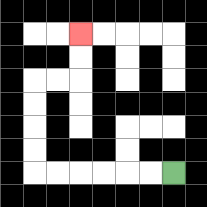{'start': '[7, 7]', 'end': '[3, 1]', 'path_directions': 'L,L,L,L,L,L,U,U,U,U,R,R,U,U', 'path_coordinates': '[[7, 7], [6, 7], [5, 7], [4, 7], [3, 7], [2, 7], [1, 7], [1, 6], [1, 5], [1, 4], [1, 3], [2, 3], [3, 3], [3, 2], [3, 1]]'}